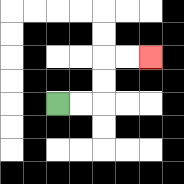{'start': '[2, 4]', 'end': '[6, 2]', 'path_directions': 'R,R,U,U,R,R', 'path_coordinates': '[[2, 4], [3, 4], [4, 4], [4, 3], [4, 2], [5, 2], [6, 2]]'}